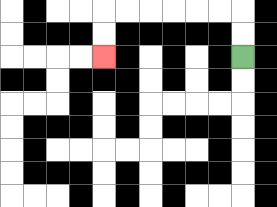{'start': '[10, 2]', 'end': '[4, 2]', 'path_directions': 'U,U,L,L,L,L,L,L,D,D', 'path_coordinates': '[[10, 2], [10, 1], [10, 0], [9, 0], [8, 0], [7, 0], [6, 0], [5, 0], [4, 0], [4, 1], [4, 2]]'}